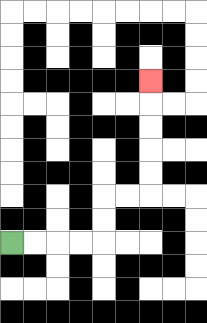{'start': '[0, 10]', 'end': '[6, 3]', 'path_directions': 'R,R,R,R,U,U,R,R,U,U,U,U,U', 'path_coordinates': '[[0, 10], [1, 10], [2, 10], [3, 10], [4, 10], [4, 9], [4, 8], [5, 8], [6, 8], [6, 7], [6, 6], [6, 5], [6, 4], [6, 3]]'}